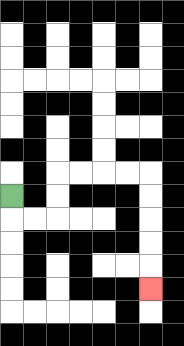{'start': '[0, 8]', 'end': '[6, 12]', 'path_directions': 'D,R,R,U,U,R,R,R,R,D,D,D,D,D', 'path_coordinates': '[[0, 8], [0, 9], [1, 9], [2, 9], [2, 8], [2, 7], [3, 7], [4, 7], [5, 7], [6, 7], [6, 8], [6, 9], [6, 10], [6, 11], [6, 12]]'}